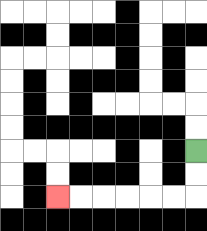{'start': '[8, 6]', 'end': '[2, 8]', 'path_directions': 'D,D,L,L,L,L,L,L', 'path_coordinates': '[[8, 6], [8, 7], [8, 8], [7, 8], [6, 8], [5, 8], [4, 8], [3, 8], [2, 8]]'}